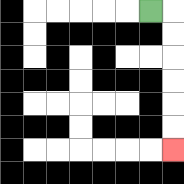{'start': '[6, 0]', 'end': '[7, 6]', 'path_directions': 'R,D,D,D,D,D,D', 'path_coordinates': '[[6, 0], [7, 0], [7, 1], [7, 2], [7, 3], [7, 4], [7, 5], [7, 6]]'}